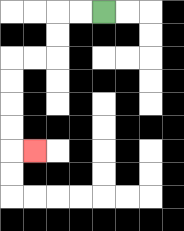{'start': '[4, 0]', 'end': '[1, 6]', 'path_directions': 'L,L,D,D,L,L,D,D,D,D,R', 'path_coordinates': '[[4, 0], [3, 0], [2, 0], [2, 1], [2, 2], [1, 2], [0, 2], [0, 3], [0, 4], [0, 5], [0, 6], [1, 6]]'}